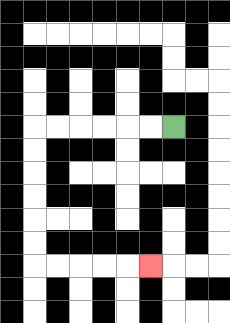{'start': '[7, 5]', 'end': '[6, 11]', 'path_directions': 'L,L,L,L,L,L,D,D,D,D,D,D,R,R,R,R,R', 'path_coordinates': '[[7, 5], [6, 5], [5, 5], [4, 5], [3, 5], [2, 5], [1, 5], [1, 6], [1, 7], [1, 8], [1, 9], [1, 10], [1, 11], [2, 11], [3, 11], [4, 11], [5, 11], [6, 11]]'}